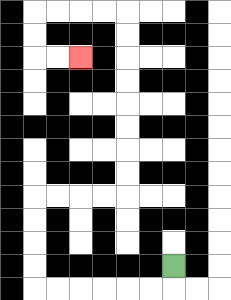{'start': '[7, 11]', 'end': '[3, 2]', 'path_directions': 'D,L,L,L,L,L,L,U,U,U,U,R,R,R,R,U,U,U,U,U,U,U,U,L,L,L,L,D,D,R,R', 'path_coordinates': '[[7, 11], [7, 12], [6, 12], [5, 12], [4, 12], [3, 12], [2, 12], [1, 12], [1, 11], [1, 10], [1, 9], [1, 8], [2, 8], [3, 8], [4, 8], [5, 8], [5, 7], [5, 6], [5, 5], [5, 4], [5, 3], [5, 2], [5, 1], [5, 0], [4, 0], [3, 0], [2, 0], [1, 0], [1, 1], [1, 2], [2, 2], [3, 2]]'}